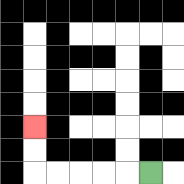{'start': '[6, 7]', 'end': '[1, 5]', 'path_directions': 'L,L,L,L,L,U,U', 'path_coordinates': '[[6, 7], [5, 7], [4, 7], [3, 7], [2, 7], [1, 7], [1, 6], [1, 5]]'}